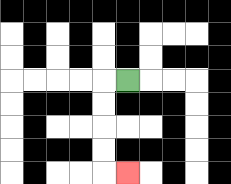{'start': '[5, 3]', 'end': '[5, 7]', 'path_directions': 'L,D,D,D,D,R', 'path_coordinates': '[[5, 3], [4, 3], [4, 4], [4, 5], [4, 6], [4, 7], [5, 7]]'}